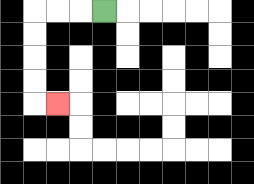{'start': '[4, 0]', 'end': '[2, 4]', 'path_directions': 'L,L,L,D,D,D,D,R', 'path_coordinates': '[[4, 0], [3, 0], [2, 0], [1, 0], [1, 1], [1, 2], [1, 3], [1, 4], [2, 4]]'}